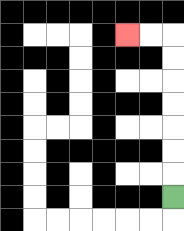{'start': '[7, 8]', 'end': '[5, 1]', 'path_directions': 'U,U,U,U,U,U,U,L,L', 'path_coordinates': '[[7, 8], [7, 7], [7, 6], [7, 5], [7, 4], [7, 3], [7, 2], [7, 1], [6, 1], [5, 1]]'}